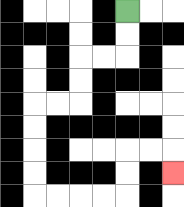{'start': '[5, 0]', 'end': '[7, 7]', 'path_directions': 'D,D,L,L,D,D,L,L,D,D,D,D,R,R,R,R,U,U,R,R,D', 'path_coordinates': '[[5, 0], [5, 1], [5, 2], [4, 2], [3, 2], [3, 3], [3, 4], [2, 4], [1, 4], [1, 5], [1, 6], [1, 7], [1, 8], [2, 8], [3, 8], [4, 8], [5, 8], [5, 7], [5, 6], [6, 6], [7, 6], [7, 7]]'}